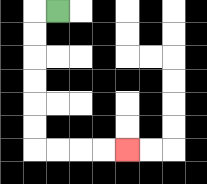{'start': '[2, 0]', 'end': '[5, 6]', 'path_directions': 'L,D,D,D,D,D,D,R,R,R,R', 'path_coordinates': '[[2, 0], [1, 0], [1, 1], [1, 2], [1, 3], [1, 4], [1, 5], [1, 6], [2, 6], [3, 6], [4, 6], [5, 6]]'}